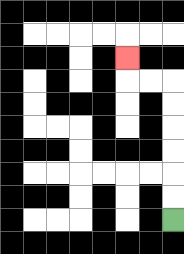{'start': '[7, 9]', 'end': '[5, 2]', 'path_directions': 'U,U,U,U,U,U,L,L,U', 'path_coordinates': '[[7, 9], [7, 8], [7, 7], [7, 6], [7, 5], [7, 4], [7, 3], [6, 3], [5, 3], [5, 2]]'}